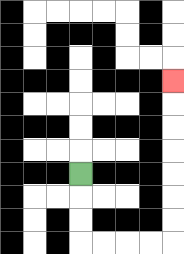{'start': '[3, 7]', 'end': '[7, 3]', 'path_directions': 'D,D,D,R,R,R,R,U,U,U,U,U,U,U', 'path_coordinates': '[[3, 7], [3, 8], [3, 9], [3, 10], [4, 10], [5, 10], [6, 10], [7, 10], [7, 9], [7, 8], [7, 7], [7, 6], [7, 5], [7, 4], [7, 3]]'}